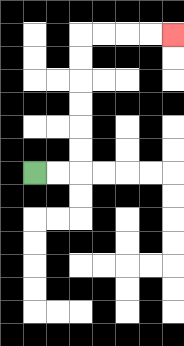{'start': '[1, 7]', 'end': '[7, 1]', 'path_directions': 'R,R,U,U,U,U,U,U,R,R,R,R', 'path_coordinates': '[[1, 7], [2, 7], [3, 7], [3, 6], [3, 5], [3, 4], [3, 3], [3, 2], [3, 1], [4, 1], [5, 1], [6, 1], [7, 1]]'}